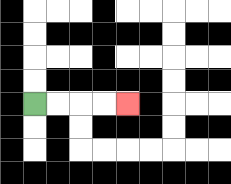{'start': '[1, 4]', 'end': '[5, 4]', 'path_directions': 'R,R,R,R', 'path_coordinates': '[[1, 4], [2, 4], [3, 4], [4, 4], [5, 4]]'}